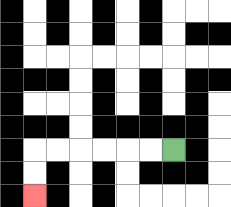{'start': '[7, 6]', 'end': '[1, 8]', 'path_directions': 'L,L,L,L,L,L,D,D', 'path_coordinates': '[[7, 6], [6, 6], [5, 6], [4, 6], [3, 6], [2, 6], [1, 6], [1, 7], [1, 8]]'}